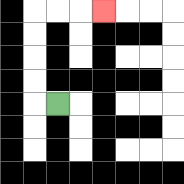{'start': '[2, 4]', 'end': '[4, 0]', 'path_directions': 'L,U,U,U,U,R,R,R', 'path_coordinates': '[[2, 4], [1, 4], [1, 3], [1, 2], [1, 1], [1, 0], [2, 0], [3, 0], [4, 0]]'}